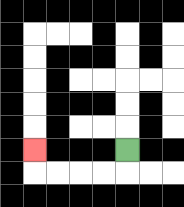{'start': '[5, 6]', 'end': '[1, 6]', 'path_directions': 'D,L,L,L,L,U', 'path_coordinates': '[[5, 6], [5, 7], [4, 7], [3, 7], [2, 7], [1, 7], [1, 6]]'}